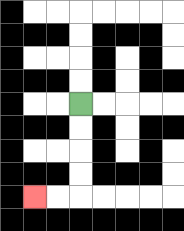{'start': '[3, 4]', 'end': '[1, 8]', 'path_directions': 'D,D,D,D,L,L', 'path_coordinates': '[[3, 4], [3, 5], [3, 6], [3, 7], [3, 8], [2, 8], [1, 8]]'}